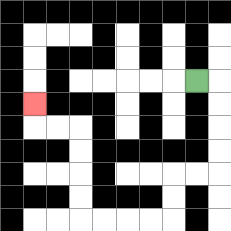{'start': '[8, 3]', 'end': '[1, 4]', 'path_directions': 'R,D,D,D,D,L,L,D,D,L,L,L,L,U,U,U,U,L,L,U', 'path_coordinates': '[[8, 3], [9, 3], [9, 4], [9, 5], [9, 6], [9, 7], [8, 7], [7, 7], [7, 8], [7, 9], [6, 9], [5, 9], [4, 9], [3, 9], [3, 8], [3, 7], [3, 6], [3, 5], [2, 5], [1, 5], [1, 4]]'}